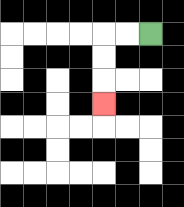{'start': '[6, 1]', 'end': '[4, 4]', 'path_directions': 'L,L,D,D,D', 'path_coordinates': '[[6, 1], [5, 1], [4, 1], [4, 2], [4, 3], [4, 4]]'}